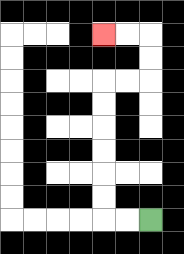{'start': '[6, 9]', 'end': '[4, 1]', 'path_directions': 'L,L,U,U,U,U,U,U,R,R,U,U,L,L', 'path_coordinates': '[[6, 9], [5, 9], [4, 9], [4, 8], [4, 7], [4, 6], [4, 5], [4, 4], [4, 3], [5, 3], [6, 3], [6, 2], [6, 1], [5, 1], [4, 1]]'}